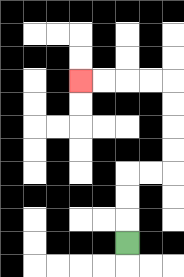{'start': '[5, 10]', 'end': '[3, 3]', 'path_directions': 'U,U,U,R,R,U,U,U,U,L,L,L,L', 'path_coordinates': '[[5, 10], [5, 9], [5, 8], [5, 7], [6, 7], [7, 7], [7, 6], [7, 5], [7, 4], [7, 3], [6, 3], [5, 3], [4, 3], [3, 3]]'}